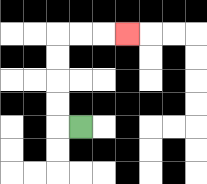{'start': '[3, 5]', 'end': '[5, 1]', 'path_directions': 'L,U,U,U,U,R,R,R', 'path_coordinates': '[[3, 5], [2, 5], [2, 4], [2, 3], [2, 2], [2, 1], [3, 1], [4, 1], [5, 1]]'}